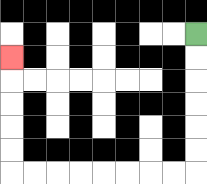{'start': '[8, 1]', 'end': '[0, 2]', 'path_directions': 'D,D,D,D,D,D,L,L,L,L,L,L,L,L,U,U,U,U,U', 'path_coordinates': '[[8, 1], [8, 2], [8, 3], [8, 4], [8, 5], [8, 6], [8, 7], [7, 7], [6, 7], [5, 7], [4, 7], [3, 7], [2, 7], [1, 7], [0, 7], [0, 6], [0, 5], [0, 4], [0, 3], [0, 2]]'}